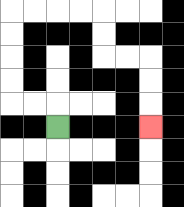{'start': '[2, 5]', 'end': '[6, 5]', 'path_directions': 'U,L,L,U,U,U,U,R,R,R,R,D,D,R,R,D,D,D', 'path_coordinates': '[[2, 5], [2, 4], [1, 4], [0, 4], [0, 3], [0, 2], [0, 1], [0, 0], [1, 0], [2, 0], [3, 0], [4, 0], [4, 1], [4, 2], [5, 2], [6, 2], [6, 3], [6, 4], [6, 5]]'}